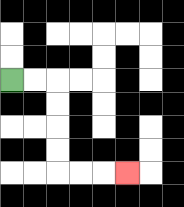{'start': '[0, 3]', 'end': '[5, 7]', 'path_directions': 'R,R,D,D,D,D,R,R,R', 'path_coordinates': '[[0, 3], [1, 3], [2, 3], [2, 4], [2, 5], [2, 6], [2, 7], [3, 7], [4, 7], [5, 7]]'}